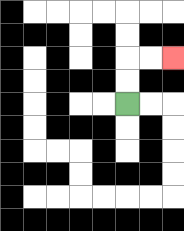{'start': '[5, 4]', 'end': '[7, 2]', 'path_directions': 'U,U,R,R', 'path_coordinates': '[[5, 4], [5, 3], [5, 2], [6, 2], [7, 2]]'}